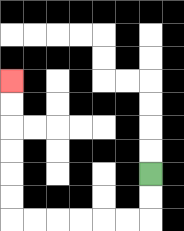{'start': '[6, 7]', 'end': '[0, 3]', 'path_directions': 'D,D,L,L,L,L,L,L,U,U,U,U,U,U', 'path_coordinates': '[[6, 7], [6, 8], [6, 9], [5, 9], [4, 9], [3, 9], [2, 9], [1, 9], [0, 9], [0, 8], [0, 7], [0, 6], [0, 5], [0, 4], [0, 3]]'}